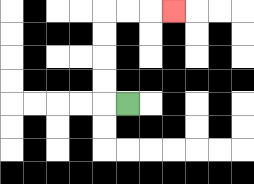{'start': '[5, 4]', 'end': '[7, 0]', 'path_directions': 'L,U,U,U,U,R,R,R', 'path_coordinates': '[[5, 4], [4, 4], [4, 3], [4, 2], [4, 1], [4, 0], [5, 0], [6, 0], [7, 0]]'}